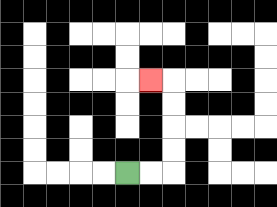{'start': '[5, 7]', 'end': '[6, 3]', 'path_directions': 'R,R,U,U,U,U,L', 'path_coordinates': '[[5, 7], [6, 7], [7, 7], [7, 6], [7, 5], [7, 4], [7, 3], [6, 3]]'}